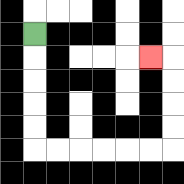{'start': '[1, 1]', 'end': '[6, 2]', 'path_directions': 'D,D,D,D,D,R,R,R,R,R,R,U,U,U,U,L', 'path_coordinates': '[[1, 1], [1, 2], [1, 3], [1, 4], [1, 5], [1, 6], [2, 6], [3, 6], [4, 6], [5, 6], [6, 6], [7, 6], [7, 5], [7, 4], [7, 3], [7, 2], [6, 2]]'}